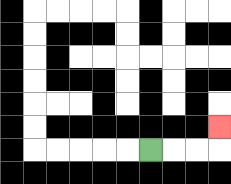{'start': '[6, 6]', 'end': '[9, 5]', 'path_directions': 'R,R,R,U', 'path_coordinates': '[[6, 6], [7, 6], [8, 6], [9, 6], [9, 5]]'}